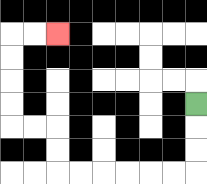{'start': '[8, 4]', 'end': '[2, 1]', 'path_directions': 'D,D,D,L,L,L,L,L,L,U,U,L,L,U,U,U,U,R,R', 'path_coordinates': '[[8, 4], [8, 5], [8, 6], [8, 7], [7, 7], [6, 7], [5, 7], [4, 7], [3, 7], [2, 7], [2, 6], [2, 5], [1, 5], [0, 5], [0, 4], [0, 3], [0, 2], [0, 1], [1, 1], [2, 1]]'}